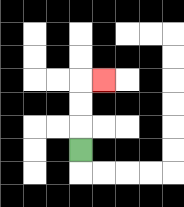{'start': '[3, 6]', 'end': '[4, 3]', 'path_directions': 'U,U,U,R', 'path_coordinates': '[[3, 6], [3, 5], [3, 4], [3, 3], [4, 3]]'}